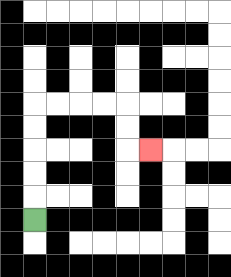{'start': '[1, 9]', 'end': '[6, 6]', 'path_directions': 'U,U,U,U,U,R,R,R,R,D,D,R', 'path_coordinates': '[[1, 9], [1, 8], [1, 7], [1, 6], [1, 5], [1, 4], [2, 4], [3, 4], [4, 4], [5, 4], [5, 5], [5, 6], [6, 6]]'}